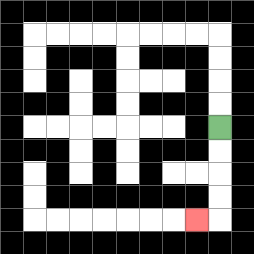{'start': '[9, 5]', 'end': '[8, 9]', 'path_directions': 'D,D,D,D,L', 'path_coordinates': '[[9, 5], [9, 6], [9, 7], [9, 8], [9, 9], [8, 9]]'}